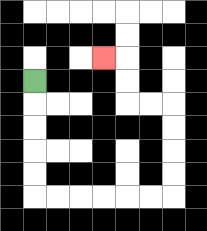{'start': '[1, 3]', 'end': '[4, 2]', 'path_directions': 'D,D,D,D,D,R,R,R,R,R,R,U,U,U,U,L,L,U,U,L', 'path_coordinates': '[[1, 3], [1, 4], [1, 5], [1, 6], [1, 7], [1, 8], [2, 8], [3, 8], [4, 8], [5, 8], [6, 8], [7, 8], [7, 7], [7, 6], [7, 5], [7, 4], [6, 4], [5, 4], [5, 3], [5, 2], [4, 2]]'}